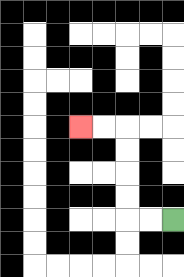{'start': '[7, 9]', 'end': '[3, 5]', 'path_directions': 'L,L,U,U,U,U,L,L', 'path_coordinates': '[[7, 9], [6, 9], [5, 9], [5, 8], [5, 7], [5, 6], [5, 5], [4, 5], [3, 5]]'}